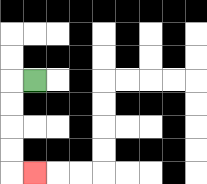{'start': '[1, 3]', 'end': '[1, 7]', 'path_directions': 'L,D,D,D,D,R', 'path_coordinates': '[[1, 3], [0, 3], [0, 4], [0, 5], [0, 6], [0, 7], [1, 7]]'}